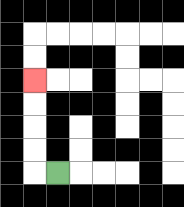{'start': '[2, 7]', 'end': '[1, 3]', 'path_directions': 'L,U,U,U,U', 'path_coordinates': '[[2, 7], [1, 7], [1, 6], [1, 5], [1, 4], [1, 3]]'}